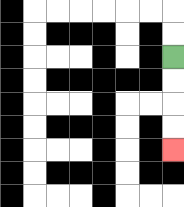{'start': '[7, 2]', 'end': '[7, 6]', 'path_directions': 'D,D,D,D', 'path_coordinates': '[[7, 2], [7, 3], [7, 4], [7, 5], [7, 6]]'}